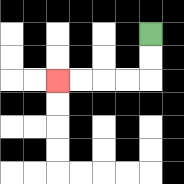{'start': '[6, 1]', 'end': '[2, 3]', 'path_directions': 'D,D,L,L,L,L', 'path_coordinates': '[[6, 1], [6, 2], [6, 3], [5, 3], [4, 3], [3, 3], [2, 3]]'}